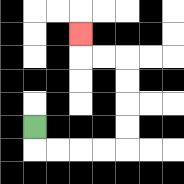{'start': '[1, 5]', 'end': '[3, 1]', 'path_directions': 'D,R,R,R,R,U,U,U,U,L,L,U', 'path_coordinates': '[[1, 5], [1, 6], [2, 6], [3, 6], [4, 6], [5, 6], [5, 5], [5, 4], [5, 3], [5, 2], [4, 2], [3, 2], [3, 1]]'}